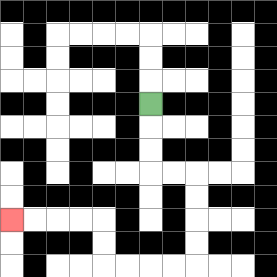{'start': '[6, 4]', 'end': '[0, 9]', 'path_directions': 'D,D,D,R,R,D,D,D,D,L,L,L,L,U,U,L,L,L,L', 'path_coordinates': '[[6, 4], [6, 5], [6, 6], [6, 7], [7, 7], [8, 7], [8, 8], [8, 9], [8, 10], [8, 11], [7, 11], [6, 11], [5, 11], [4, 11], [4, 10], [4, 9], [3, 9], [2, 9], [1, 9], [0, 9]]'}